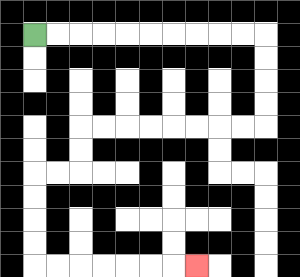{'start': '[1, 1]', 'end': '[8, 11]', 'path_directions': 'R,R,R,R,R,R,R,R,R,R,D,D,D,D,L,L,L,L,L,L,L,L,D,D,L,L,D,D,D,D,R,R,R,R,R,R,R', 'path_coordinates': '[[1, 1], [2, 1], [3, 1], [4, 1], [5, 1], [6, 1], [7, 1], [8, 1], [9, 1], [10, 1], [11, 1], [11, 2], [11, 3], [11, 4], [11, 5], [10, 5], [9, 5], [8, 5], [7, 5], [6, 5], [5, 5], [4, 5], [3, 5], [3, 6], [3, 7], [2, 7], [1, 7], [1, 8], [1, 9], [1, 10], [1, 11], [2, 11], [3, 11], [4, 11], [5, 11], [6, 11], [7, 11], [8, 11]]'}